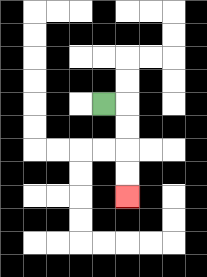{'start': '[4, 4]', 'end': '[5, 8]', 'path_directions': 'R,D,D,D,D', 'path_coordinates': '[[4, 4], [5, 4], [5, 5], [5, 6], [5, 7], [5, 8]]'}